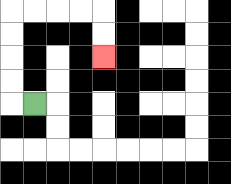{'start': '[1, 4]', 'end': '[4, 2]', 'path_directions': 'L,U,U,U,U,R,R,R,R,D,D', 'path_coordinates': '[[1, 4], [0, 4], [0, 3], [0, 2], [0, 1], [0, 0], [1, 0], [2, 0], [3, 0], [4, 0], [4, 1], [4, 2]]'}